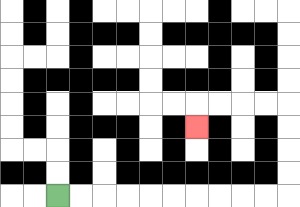{'start': '[2, 8]', 'end': '[8, 5]', 'path_directions': 'R,R,R,R,R,R,R,R,R,R,U,U,U,U,L,L,L,L,D', 'path_coordinates': '[[2, 8], [3, 8], [4, 8], [5, 8], [6, 8], [7, 8], [8, 8], [9, 8], [10, 8], [11, 8], [12, 8], [12, 7], [12, 6], [12, 5], [12, 4], [11, 4], [10, 4], [9, 4], [8, 4], [8, 5]]'}